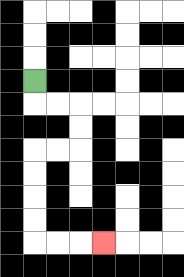{'start': '[1, 3]', 'end': '[4, 10]', 'path_directions': 'D,R,R,D,D,L,L,D,D,D,D,R,R,R', 'path_coordinates': '[[1, 3], [1, 4], [2, 4], [3, 4], [3, 5], [3, 6], [2, 6], [1, 6], [1, 7], [1, 8], [1, 9], [1, 10], [2, 10], [3, 10], [4, 10]]'}